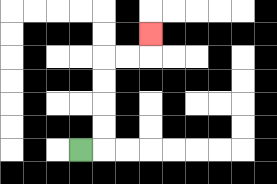{'start': '[3, 6]', 'end': '[6, 1]', 'path_directions': 'R,U,U,U,U,R,R,U', 'path_coordinates': '[[3, 6], [4, 6], [4, 5], [4, 4], [4, 3], [4, 2], [5, 2], [6, 2], [6, 1]]'}